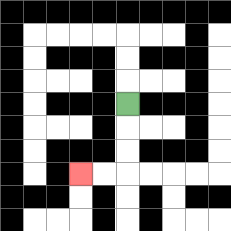{'start': '[5, 4]', 'end': '[3, 7]', 'path_directions': 'D,D,D,L,L', 'path_coordinates': '[[5, 4], [5, 5], [5, 6], [5, 7], [4, 7], [3, 7]]'}